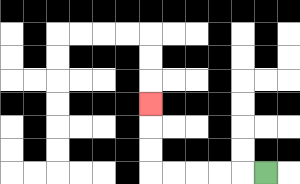{'start': '[11, 7]', 'end': '[6, 4]', 'path_directions': 'L,L,L,L,L,U,U,U', 'path_coordinates': '[[11, 7], [10, 7], [9, 7], [8, 7], [7, 7], [6, 7], [6, 6], [6, 5], [6, 4]]'}